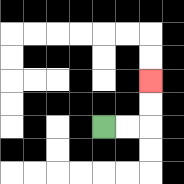{'start': '[4, 5]', 'end': '[6, 3]', 'path_directions': 'R,R,U,U', 'path_coordinates': '[[4, 5], [5, 5], [6, 5], [6, 4], [6, 3]]'}